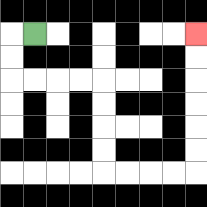{'start': '[1, 1]', 'end': '[8, 1]', 'path_directions': 'L,D,D,R,R,R,R,D,D,D,D,R,R,R,R,U,U,U,U,U,U', 'path_coordinates': '[[1, 1], [0, 1], [0, 2], [0, 3], [1, 3], [2, 3], [3, 3], [4, 3], [4, 4], [4, 5], [4, 6], [4, 7], [5, 7], [6, 7], [7, 7], [8, 7], [8, 6], [8, 5], [8, 4], [8, 3], [8, 2], [8, 1]]'}